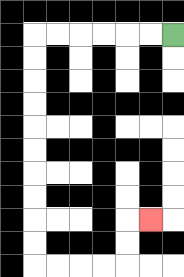{'start': '[7, 1]', 'end': '[6, 9]', 'path_directions': 'L,L,L,L,L,L,D,D,D,D,D,D,D,D,D,D,R,R,R,R,U,U,R', 'path_coordinates': '[[7, 1], [6, 1], [5, 1], [4, 1], [3, 1], [2, 1], [1, 1], [1, 2], [1, 3], [1, 4], [1, 5], [1, 6], [1, 7], [1, 8], [1, 9], [1, 10], [1, 11], [2, 11], [3, 11], [4, 11], [5, 11], [5, 10], [5, 9], [6, 9]]'}